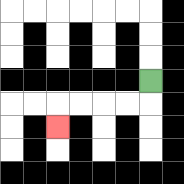{'start': '[6, 3]', 'end': '[2, 5]', 'path_directions': 'D,L,L,L,L,D', 'path_coordinates': '[[6, 3], [6, 4], [5, 4], [4, 4], [3, 4], [2, 4], [2, 5]]'}